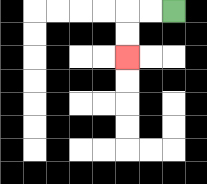{'start': '[7, 0]', 'end': '[5, 2]', 'path_directions': 'L,L,D,D', 'path_coordinates': '[[7, 0], [6, 0], [5, 0], [5, 1], [5, 2]]'}